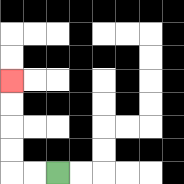{'start': '[2, 7]', 'end': '[0, 3]', 'path_directions': 'L,L,U,U,U,U', 'path_coordinates': '[[2, 7], [1, 7], [0, 7], [0, 6], [0, 5], [0, 4], [0, 3]]'}